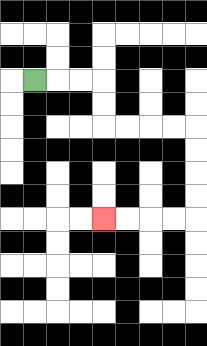{'start': '[1, 3]', 'end': '[4, 9]', 'path_directions': 'R,R,R,D,D,R,R,R,R,D,D,D,D,L,L,L,L', 'path_coordinates': '[[1, 3], [2, 3], [3, 3], [4, 3], [4, 4], [4, 5], [5, 5], [6, 5], [7, 5], [8, 5], [8, 6], [8, 7], [8, 8], [8, 9], [7, 9], [6, 9], [5, 9], [4, 9]]'}